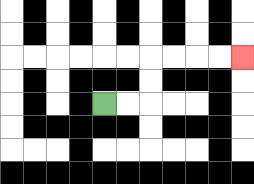{'start': '[4, 4]', 'end': '[10, 2]', 'path_directions': 'R,R,U,U,R,R,R,R', 'path_coordinates': '[[4, 4], [5, 4], [6, 4], [6, 3], [6, 2], [7, 2], [8, 2], [9, 2], [10, 2]]'}